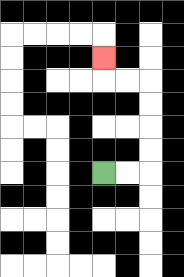{'start': '[4, 7]', 'end': '[4, 2]', 'path_directions': 'R,R,U,U,U,U,L,L,U', 'path_coordinates': '[[4, 7], [5, 7], [6, 7], [6, 6], [6, 5], [6, 4], [6, 3], [5, 3], [4, 3], [4, 2]]'}